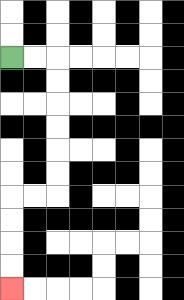{'start': '[0, 2]', 'end': '[0, 12]', 'path_directions': 'R,R,D,D,D,D,D,D,L,L,D,D,D,D', 'path_coordinates': '[[0, 2], [1, 2], [2, 2], [2, 3], [2, 4], [2, 5], [2, 6], [2, 7], [2, 8], [1, 8], [0, 8], [0, 9], [0, 10], [0, 11], [0, 12]]'}